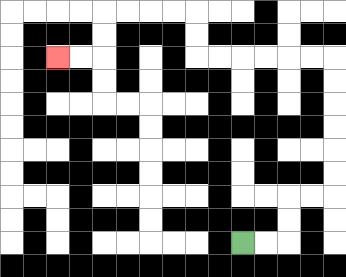{'start': '[10, 10]', 'end': '[2, 2]', 'path_directions': 'R,R,U,U,R,R,U,U,U,U,U,U,L,L,L,L,L,L,U,U,L,L,L,L,D,D,L,L', 'path_coordinates': '[[10, 10], [11, 10], [12, 10], [12, 9], [12, 8], [13, 8], [14, 8], [14, 7], [14, 6], [14, 5], [14, 4], [14, 3], [14, 2], [13, 2], [12, 2], [11, 2], [10, 2], [9, 2], [8, 2], [8, 1], [8, 0], [7, 0], [6, 0], [5, 0], [4, 0], [4, 1], [4, 2], [3, 2], [2, 2]]'}